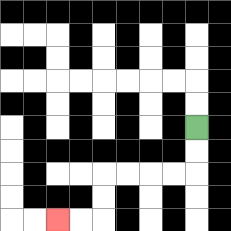{'start': '[8, 5]', 'end': '[2, 9]', 'path_directions': 'D,D,L,L,L,L,D,D,L,L', 'path_coordinates': '[[8, 5], [8, 6], [8, 7], [7, 7], [6, 7], [5, 7], [4, 7], [4, 8], [4, 9], [3, 9], [2, 9]]'}